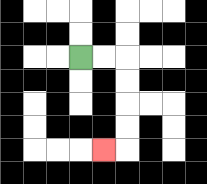{'start': '[3, 2]', 'end': '[4, 6]', 'path_directions': 'R,R,D,D,D,D,L', 'path_coordinates': '[[3, 2], [4, 2], [5, 2], [5, 3], [5, 4], [5, 5], [5, 6], [4, 6]]'}